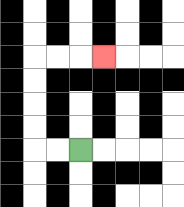{'start': '[3, 6]', 'end': '[4, 2]', 'path_directions': 'L,L,U,U,U,U,R,R,R', 'path_coordinates': '[[3, 6], [2, 6], [1, 6], [1, 5], [1, 4], [1, 3], [1, 2], [2, 2], [3, 2], [4, 2]]'}